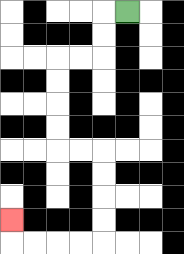{'start': '[5, 0]', 'end': '[0, 9]', 'path_directions': 'L,D,D,L,L,D,D,D,D,R,R,D,D,D,D,L,L,L,L,U', 'path_coordinates': '[[5, 0], [4, 0], [4, 1], [4, 2], [3, 2], [2, 2], [2, 3], [2, 4], [2, 5], [2, 6], [3, 6], [4, 6], [4, 7], [4, 8], [4, 9], [4, 10], [3, 10], [2, 10], [1, 10], [0, 10], [0, 9]]'}